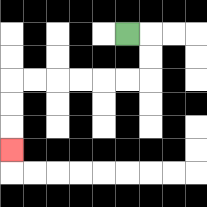{'start': '[5, 1]', 'end': '[0, 6]', 'path_directions': 'R,D,D,L,L,L,L,L,L,D,D,D', 'path_coordinates': '[[5, 1], [6, 1], [6, 2], [6, 3], [5, 3], [4, 3], [3, 3], [2, 3], [1, 3], [0, 3], [0, 4], [0, 5], [0, 6]]'}